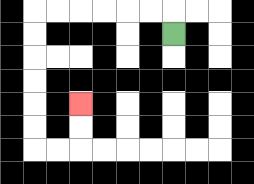{'start': '[7, 1]', 'end': '[3, 4]', 'path_directions': 'U,L,L,L,L,L,L,D,D,D,D,D,D,R,R,U,U', 'path_coordinates': '[[7, 1], [7, 0], [6, 0], [5, 0], [4, 0], [3, 0], [2, 0], [1, 0], [1, 1], [1, 2], [1, 3], [1, 4], [1, 5], [1, 6], [2, 6], [3, 6], [3, 5], [3, 4]]'}